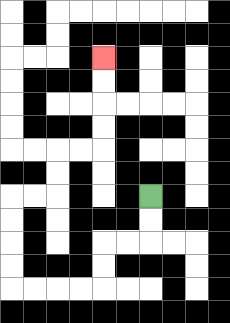{'start': '[6, 8]', 'end': '[4, 2]', 'path_directions': 'D,D,L,L,D,D,L,L,L,L,U,U,U,U,R,R,U,U,R,R,U,U,U,U', 'path_coordinates': '[[6, 8], [6, 9], [6, 10], [5, 10], [4, 10], [4, 11], [4, 12], [3, 12], [2, 12], [1, 12], [0, 12], [0, 11], [0, 10], [0, 9], [0, 8], [1, 8], [2, 8], [2, 7], [2, 6], [3, 6], [4, 6], [4, 5], [4, 4], [4, 3], [4, 2]]'}